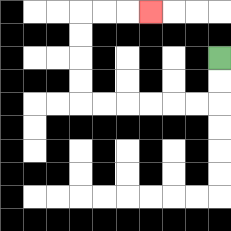{'start': '[9, 2]', 'end': '[6, 0]', 'path_directions': 'D,D,L,L,L,L,L,L,U,U,U,U,R,R,R', 'path_coordinates': '[[9, 2], [9, 3], [9, 4], [8, 4], [7, 4], [6, 4], [5, 4], [4, 4], [3, 4], [3, 3], [3, 2], [3, 1], [3, 0], [4, 0], [5, 0], [6, 0]]'}